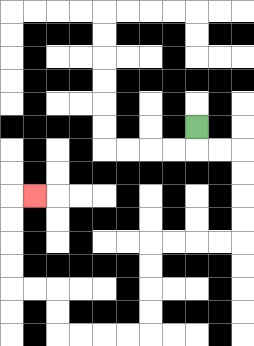{'start': '[8, 5]', 'end': '[1, 8]', 'path_directions': 'D,R,R,D,D,D,D,L,L,L,L,D,D,D,D,L,L,L,L,U,U,L,L,U,U,U,U,R', 'path_coordinates': '[[8, 5], [8, 6], [9, 6], [10, 6], [10, 7], [10, 8], [10, 9], [10, 10], [9, 10], [8, 10], [7, 10], [6, 10], [6, 11], [6, 12], [6, 13], [6, 14], [5, 14], [4, 14], [3, 14], [2, 14], [2, 13], [2, 12], [1, 12], [0, 12], [0, 11], [0, 10], [0, 9], [0, 8], [1, 8]]'}